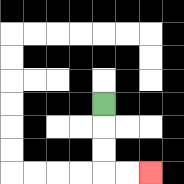{'start': '[4, 4]', 'end': '[6, 7]', 'path_directions': 'D,D,D,R,R', 'path_coordinates': '[[4, 4], [4, 5], [4, 6], [4, 7], [5, 7], [6, 7]]'}